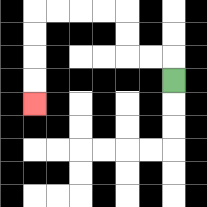{'start': '[7, 3]', 'end': '[1, 4]', 'path_directions': 'U,L,L,U,U,L,L,L,L,D,D,D,D', 'path_coordinates': '[[7, 3], [7, 2], [6, 2], [5, 2], [5, 1], [5, 0], [4, 0], [3, 0], [2, 0], [1, 0], [1, 1], [1, 2], [1, 3], [1, 4]]'}